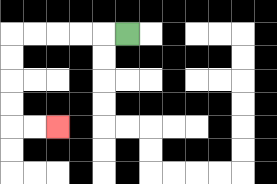{'start': '[5, 1]', 'end': '[2, 5]', 'path_directions': 'L,L,L,L,L,D,D,D,D,R,R', 'path_coordinates': '[[5, 1], [4, 1], [3, 1], [2, 1], [1, 1], [0, 1], [0, 2], [0, 3], [0, 4], [0, 5], [1, 5], [2, 5]]'}